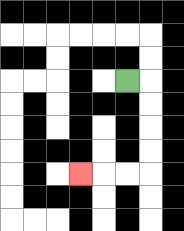{'start': '[5, 3]', 'end': '[3, 7]', 'path_directions': 'R,D,D,D,D,L,L,L', 'path_coordinates': '[[5, 3], [6, 3], [6, 4], [6, 5], [6, 6], [6, 7], [5, 7], [4, 7], [3, 7]]'}